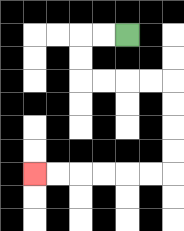{'start': '[5, 1]', 'end': '[1, 7]', 'path_directions': 'L,L,D,D,R,R,R,R,D,D,D,D,L,L,L,L,L,L', 'path_coordinates': '[[5, 1], [4, 1], [3, 1], [3, 2], [3, 3], [4, 3], [5, 3], [6, 3], [7, 3], [7, 4], [7, 5], [7, 6], [7, 7], [6, 7], [5, 7], [4, 7], [3, 7], [2, 7], [1, 7]]'}